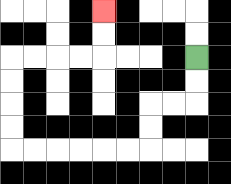{'start': '[8, 2]', 'end': '[4, 0]', 'path_directions': 'D,D,L,L,D,D,L,L,L,L,L,L,U,U,U,U,R,R,R,R,U,U', 'path_coordinates': '[[8, 2], [8, 3], [8, 4], [7, 4], [6, 4], [6, 5], [6, 6], [5, 6], [4, 6], [3, 6], [2, 6], [1, 6], [0, 6], [0, 5], [0, 4], [0, 3], [0, 2], [1, 2], [2, 2], [3, 2], [4, 2], [4, 1], [4, 0]]'}